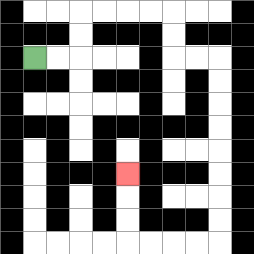{'start': '[1, 2]', 'end': '[5, 7]', 'path_directions': 'R,R,U,U,R,R,R,R,D,D,R,R,D,D,D,D,D,D,D,D,L,L,L,L,U,U,U', 'path_coordinates': '[[1, 2], [2, 2], [3, 2], [3, 1], [3, 0], [4, 0], [5, 0], [6, 0], [7, 0], [7, 1], [7, 2], [8, 2], [9, 2], [9, 3], [9, 4], [9, 5], [9, 6], [9, 7], [9, 8], [9, 9], [9, 10], [8, 10], [7, 10], [6, 10], [5, 10], [5, 9], [5, 8], [5, 7]]'}